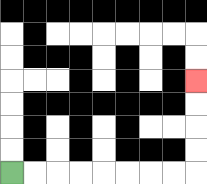{'start': '[0, 7]', 'end': '[8, 3]', 'path_directions': 'R,R,R,R,R,R,R,R,U,U,U,U', 'path_coordinates': '[[0, 7], [1, 7], [2, 7], [3, 7], [4, 7], [5, 7], [6, 7], [7, 7], [8, 7], [8, 6], [8, 5], [8, 4], [8, 3]]'}